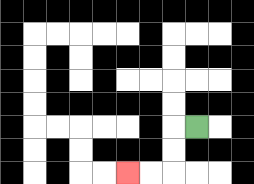{'start': '[8, 5]', 'end': '[5, 7]', 'path_directions': 'L,D,D,L,L', 'path_coordinates': '[[8, 5], [7, 5], [7, 6], [7, 7], [6, 7], [5, 7]]'}